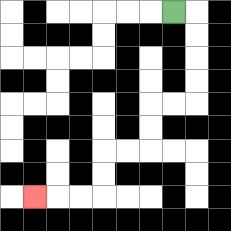{'start': '[7, 0]', 'end': '[1, 8]', 'path_directions': 'R,D,D,D,D,L,L,D,D,L,L,D,D,L,L,L', 'path_coordinates': '[[7, 0], [8, 0], [8, 1], [8, 2], [8, 3], [8, 4], [7, 4], [6, 4], [6, 5], [6, 6], [5, 6], [4, 6], [4, 7], [4, 8], [3, 8], [2, 8], [1, 8]]'}